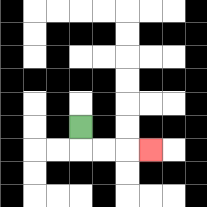{'start': '[3, 5]', 'end': '[6, 6]', 'path_directions': 'D,R,R,R', 'path_coordinates': '[[3, 5], [3, 6], [4, 6], [5, 6], [6, 6]]'}